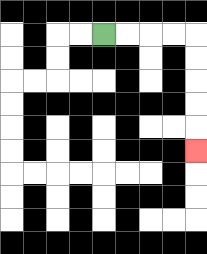{'start': '[4, 1]', 'end': '[8, 6]', 'path_directions': 'R,R,R,R,D,D,D,D,D', 'path_coordinates': '[[4, 1], [5, 1], [6, 1], [7, 1], [8, 1], [8, 2], [8, 3], [8, 4], [8, 5], [8, 6]]'}